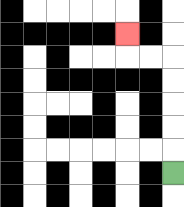{'start': '[7, 7]', 'end': '[5, 1]', 'path_directions': 'U,U,U,U,U,L,L,U', 'path_coordinates': '[[7, 7], [7, 6], [7, 5], [7, 4], [7, 3], [7, 2], [6, 2], [5, 2], [5, 1]]'}